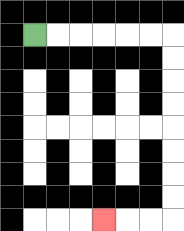{'start': '[1, 1]', 'end': '[4, 9]', 'path_directions': 'R,R,R,R,R,R,D,D,D,D,D,D,D,D,L,L,L', 'path_coordinates': '[[1, 1], [2, 1], [3, 1], [4, 1], [5, 1], [6, 1], [7, 1], [7, 2], [7, 3], [7, 4], [7, 5], [7, 6], [7, 7], [7, 8], [7, 9], [6, 9], [5, 9], [4, 9]]'}